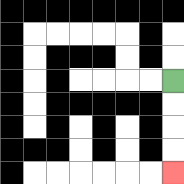{'start': '[7, 3]', 'end': '[7, 7]', 'path_directions': 'D,D,D,D', 'path_coordinates': '[[7, 3], [7, 4], [7, 5], [7, 6], [7, 7]]'}